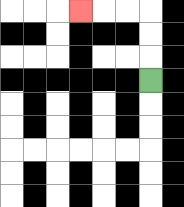{'start': '[6, 3]', 'end': '[3, 0]', 'path_directions': 'U,U,U,L,L,L', 'path_coordinates': '[[6, 3], [6, 2], [6, 1], [6, 0], [5, 0], [4, 0], [3, 0]]'}